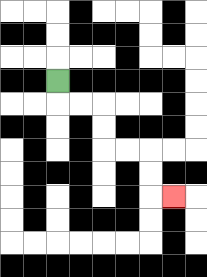{'start': '[2, 3]', 'end': '[7, 8]', 'path_directions': 'D,R,R,D,D,R,R,D,D,R', 'path_coordinates': '[[2, 3], [2, 4], [3, 4], [4, 4], [4, 5], [4, 6], [5, 6], [6, 6], [6, 7], [6, 8], [7, 8]]'}